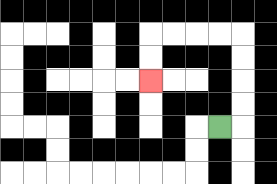{'start': '[9, 5]', 'end': '[6, 3]', 'path_directions': 'R,U,U,U,U,L,L,L,L,D,D', 'path_coordinates': '[[9, 5], [10, 5], [10, 4], [10, 3], [10, 2], [10, 1], [9, 1], [8, 1], [7, 1], [6, 1], [6, 2], [6, 3]]'}